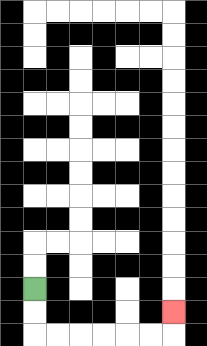{'start': '[1, 12]', 'end': '[7, 13]', 'path_directions': 'D,D,R,R,R,R,R,R,U', 'path_coordinates': '[[1, 12], [1, 13], [1, 14], [2, 14], [3, 14], [4, 14], [5, 14], [6, 14], [7, 14], [7, 13]]'}